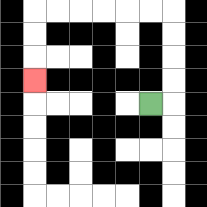{'start': '[6, 4]', 'end': '[1, 3]', 'path_directions': 'R,U,U,U,U,L,L,L,L,L,L,D,D,D', 'path_coordinates': '[[6, 4], [7, 4], [7, 3], [7, 2], [7, 1], [7, 0], [6, 0], [5, 0], [4, 0], [3, 0], [2, 0], [1, 0], [1, 1], [1, 2], [1, 3]]'}